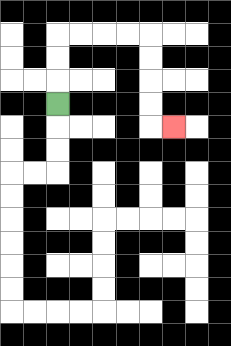{'start': '[2, 4]', 'end': '[7, 5]', 'path_directions': 'U,U,U,R,R,R,R,D,D,D,D,R', 'path_coordinates': '[[2, 4], [2, 3], [2, 2], [2, 1], [3, 1], [4, 1], [5, 1], [6, 1], [6, 2], [6, 3], [6, 4], [6, 5], [7, 5]]'}